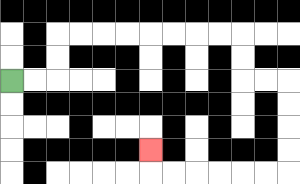{'start': '[0, 3]', 'end': '[6, 6]', 'path_directions': 'R,R,U,U,R,R,R,R,R,R,R,R,D,D,R,R,D,D,D,D,L,L,L,L,L,L,U', 'path_coordinates': '[[0, 3], [1, 3], [2, 3], [2, 2], [2, 1], [3, 1], [4, 1], [5, 1], [6, 1], [7, 1], [8, 1], [9, 1], [10, 1], [10, 2], [10, 3], [11, 3], [12, 3], [12, 4], [12, 5], [12, 6], [12, 7], [11, 7], [10, 7], [9, 7], [8, 7], [7, 7], [6, 7], [6, 6]]'}